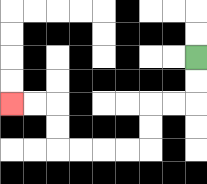{'start': '[8, 2]', 'end': '[0, 4]', 'path_directions': 'D,D,L,L,D,D,L,L,L,L,U,U,L,L', 'path_coordinates': '[[8, 2], [8, 3], [8, 4], [7, 4], [6, 4], [6, 5], [6, 6], [5, 6], [4, 6], [3, 6], [2, 6], [2, 5], [2, 4], [1, 4], [0, 4]]'}